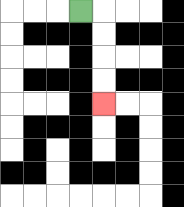{'start': '[3, 0]', 'end': '[4, 4]', 'path_directions': 'R,D,D,D,D', 'path_coordinates': '[[3, 0], [4, 0], [4, 1], [4, 2], [4, 3], [4, 4]]'}